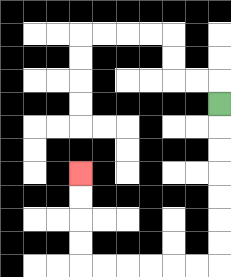{'start': '[9, 4]', 'end': '[3, 7]', 'path_directions': 'D,D,D,D,D,D,D,L,L,L,L,L,L,U,U,U,U', 'path_coordinates': '[[9, 4], [9, 5], [9, 6], [9, 7], [9, 8], [9, 9], [9, 10], [9, 11], [8, 11], [7, 11], [6, 11], [5, 11], [4, 11], [3, 11], [3, 10], [3, 9], [3, 8], [3, 7]]'}